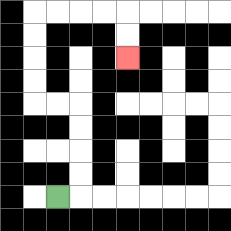{'start': '[2, 8]', 'end': '[5, 2]', 'path_directions': 'R,U,U,U,U,L,L,U,U,U,U,R,R,R,R,D,D', 'path_coordinates': '[[2, 8], [3, 8], [3, 7], [3, 6], [3, 5], [3, 4], [2, 4], [1, 4], [1, 3], [1, 2], [1, 1], [1, 0], [2, 0], [3, 0], [4, 0], [5, 0], [5, 1], [5, 2]]'}